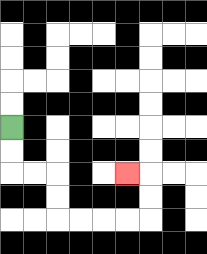{'start': '[0, 5]', 'end': '[5, 7]', 'path_directions': 'D,D,R,R,D,D,R,R,R,R,U,U,L', 'path_coordinates': '[[0, 5], [0, 6], [0, 7], [1, 7], [2, 7], [2, 8], [2, 9], [3, 9], [4, 9], [5, 9], [6, 9], [6, 8], [6, 7], [5, 7]]'}